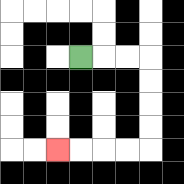{'start': '[3, 2]', 'end': '[2, 6]', 'path_directions': 'R,R,R,D,D,D,D,L,L,L,L', 'path_coordinates': '[[3, 2], [4, 2], [5, 2], [6, 2], [6, 3], [6, 4], [6, 5], [6, 6], [5, 6], [4, 6], [3, 6], [2, 6]]'}